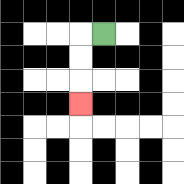{'start': '[4, 1]', 'end': '[3, 4]', 'path_directions': 'L,D,D,D', 'path_coordinates': '[[4, 1], [3, 1], [3, 2], [3, 3], [3, 4]]'}